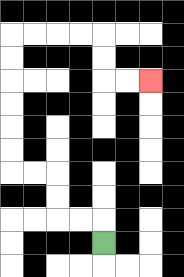{'start': '[4, 10]', 'end': '[6, 3]', 'path_directions': 'U,L,L,U,U,L,L,U,U,U,U,U,U,R,R,R,R,D,D,R,R', 'path_coordinates': '[[4, 10], [4, 9], [3, 9], [2, 9], [2, 8], [2, 7], [1, 7], [0, 7], [0, 6], [0, 5], [0, 4], [0, 3], [0, 2], [0, 1], [1, 1], [2, 1], [3, 1], [4, 1], [4, 2], [4, 3], [5, 3], [6, 3]]'}